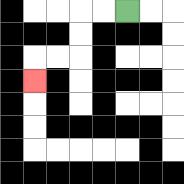{'start': '[5, 0]', 'end': '[1, 3]', 'path_directions': 'L,L,D,D,L,L,D', 'path_coordinates': '[[5, 0], [4, 0], [3, 0], [3, 1], [3, 2], [2, 2], [1, 2], [1, 3]]'}